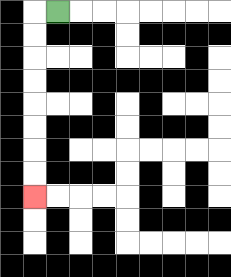{'start': '[2, 0]', 'end': '[1, 8]', 'path_directions': 'L,D,D,D,D,D,D,D,D', 'path_coordinates': '[[2, 0], [1, 0], [1, 1], [1, 2], [1, 3], [1, 4], [1, 5], [1, 6], [1, 7], [1, 8]]'}